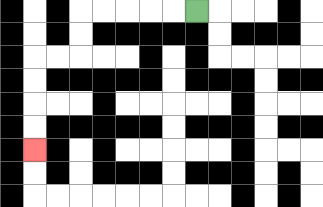{'start': '[8, 0]', 'end': '[1, 6]', 'path_directions': 'L,L,L,L,L,D,D,L,L,D,D,D,D', 'path_coordinates': '[[8, 0], [7, 0], [6, 0], [5, 0], [4, 0], [3, 0], [3, 1], [3, 2], [2, 2], [1, 2], [1, 3], [1, 4], [1, 5], [1, 6]]'}